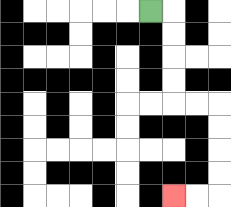{'start': '[6, 0]', 'end': '[7, 8]', 'path_directions': 'R,D,D,D,D,R,R,D,D,D,D,L,L', 'path_coordinates': '[[6, 0], [7, 0], [7, 1], [7, 2], [7, 3], [7, 4], [8, 4], [9, 4], [9, 5], [9, 6], [9, 7], [9, 8], [8, 8], [7, 8]]'}